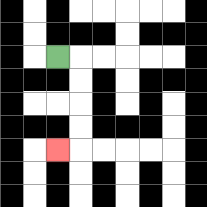{'start': '[2, 2]', 'end': '[2, 6]', 'path_directions': 'R,D,D,D,D,L', 'path_coordinates': '[[2, 2], [3, 2], [3, 3], [3, 4], [3, 5], [3, 6], [2, 6]]'}